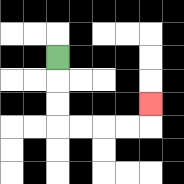{'start': '[2, 2]', 'end': '[6, 4]', 'path_directions': 'D,D,D,R,R,R,R,U', 'path_coordinates': '[[2, 2], [2, 3], [2, 4], [2, 5], [3, 5], [4, 5], [5, 5], [6, 5], [6, 4]]'}